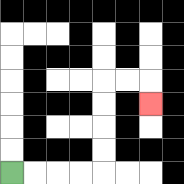{'start': '[0, 7]', 'end': '[6, 4]', 'path_directions': 'R,R,R,R,U,U,U,U,R,R,D', 'path_coordinates': '[[0, 7], [1, 7], [2, 7], [3, 7], [4, 7], [4, 6], [4, 5], [4, 4], [4, 3], [5, 3], [6, 3], [6, 4]]'}